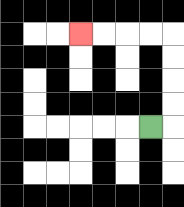{'start': '[6, 5]', 'end': '[3, 1]', 'path_directions': 'R,U,U,U,U,L,L,L,L', 'path_coordinates': '[[6, 5], [7, 5], [7, 4], [7, 3], [7, 2], [7, 1], [6, 1], [5, 1], [4, 1], [3, 1]]'}